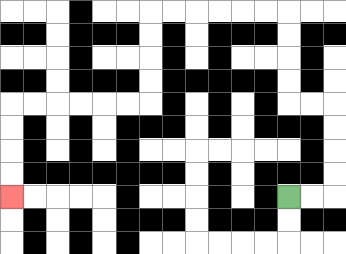{'start': '[12, 8]', 'end': '[0, 8]', 'path_directions': 'R,R,U,U,U,U,L,L,U,U,U,U,L,L,L,L,L,L,D,D,D,D,L,L,L,L,L,L,D,D,D,D', 'path_coordinates': '[[12, 8], [13, 8], [14, 8], [14, 7], [14, 6], [14, 5], [14, 4], [13, 4], [12, 4], [12, 3], [12, 2], [12, 1], [12, 0], [11, 0], [10, 0], [9, 0], [8, 0], [7, 0], [6, 0], [6, 1], [6, 2], [6, 3], [6, 4], [5, 4], [4, 4], [3, 4], [2, 4], [1, 4], [0, 4], [0, 5], [0, 6], [0, 7], [0, 8]]'}